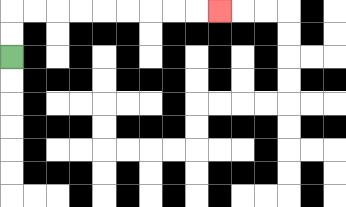{'start': '[0, 2]', 'end': '[9, 0]', 'path_directions': 'U,U,R,R,R,R,R,R,R,R,R', 'path_coordinates': '[[0, 2], [0, 1], [0, 0], [1, 0], [2, 0], [3, 0], [4, 0], [5, 0], [6, 0], [7, 0], [8, 0], [9, 0]]'}